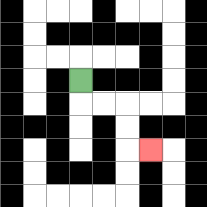{'start': '[3, 3]', 'end': '[6, 6]', 'path_directions': 'D,R,R,D,D,R', 'path_coordinates': '[[3, 3], [3, 4], [4, 4], [5, 4], [5, 5], [5, 6], [6, 6]]'}